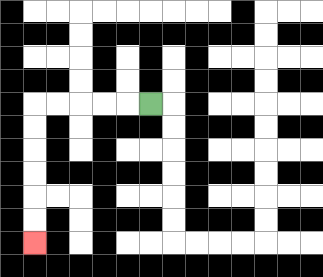{'start': '[6, 4]', 'end': '[1, 10]', 'path_directions': 'L,L,L,L,L,D,D,D,D,D,D', 'path_coordinates': '[[6, 4], [5, 4], [4, 4], [3, 4], [2, 4], [1, 4], [1, 5], [1, 6], [1, 7], [1, 8], [1, 9], [1, 10]]'}